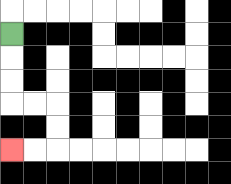{'start': '[0, 1]', 'end': '[0, 6]', 'path_directions': 'D,D,D,R,R,D,D,L,L', 'path_coordinates': '[[0, 1], [0, 2], [0, 3], [0, 4], [1, 4], [2, 4], [2, 5], [2, 6], [1, 6], [0, 6]]'}